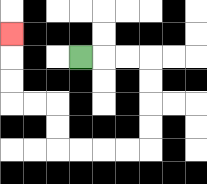{'start': '[3, 2]', 'end': '[0, 1]', 'path_directions': 'R,R,R,D,D,D,D,L,L,L,L,U,U,L,L,U,U,U', 'path_coordinates': '[[3, 2], [4, 2], [5, 2], [6, 2], [6, 3], [6, 4], [6, 5], [6, 6], [5, 6], [4, 6], [3, 6], [2, 6], [2, 5], [2, 4], [1, 4], [0, 4], [0, 3], [0, 2], [0, 1]]'}